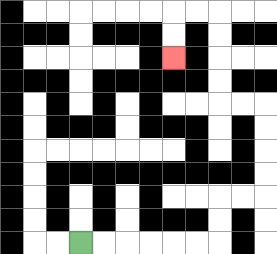{'start': '[3, 10]', 'end': '[7, 2]', 'path_directions': 'R,R,R,R,R,R,U,U,R,R,U,U,U,U,L,L,U,U,U,U,L,L,D,D', 'path_coordinates': '[[3, 10], [4, 10], [5, 10], [6, 10], [7, 10], [8, 10], [9, 10], [9, 9], [9, 8], [10, 8], [11, 8], [11, 7], [11, 6], [11, 5], [11, 4], [10, 4], [9, 4], [9, 3], [9, 2], [9, 1], [9, 0], [8, 0], [7, 0], [7, 1], [7, 2]]'}